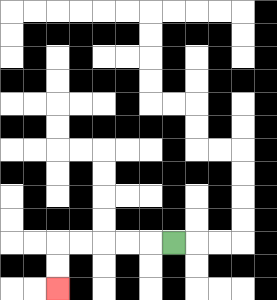{'start': '[7, 10]', 'end': '[2, 12]', 'path_directions': 'L,L,L,L,L,D,D', 'path_coordinates': '[[7, 10], [6, 10], [5, 10], [4, 10], [3, 10], [2, 10], [2, 11], [2, 12]]'}